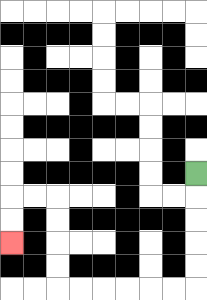{'start': '[8, 7]', 'end': '[0, 10]', 'path_directions': 'D,D,D,D,D,L,L,L,L,L,L,U,U,U,U,L,L,D,D', 'path_coordinates': '[[8, 7], [8, 8], [8, 9], [8, 10], [8, 11], [8, 12], [7, 12], [6, 12], [5, 12], [4, 12], [3, 12], [2, 12], [2, 11], [2, 10], [2, 9], [2, 8], [1, 8], [0, 8], [0, 9], [0, 10]]'}